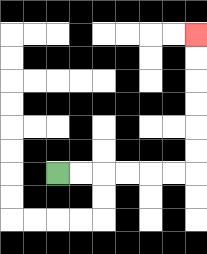{'start': '[2, 7]', 'end': '[8, 1]', 'path_directions': 'R,R,R,R,R,R,U,U,U,U,U,U', 'path_coordinates': '[[2, 7], [3, 7], [4, 7], [5, 7], [6, 7], [7, 7], [8, 7], [8, 6], [8, 5], [8, 4], [8, 3], [8, 2], [8, 1]]'}